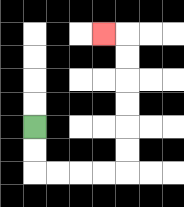{'start': '[1, 5]', 'end': '[4, 1]', 'path_directions': 'D,D,R,R,R,R,U,U,U,U,U,U,L', 'path_coordinates': '[[1, 5], [1, 6], [1, 7], [2, 7], [3, 7], [4, 7], [5, 7], [5, 6], [5, 5], [5, 4], [5, 3], [5, 2], [5, 1], [4, 1]]'}